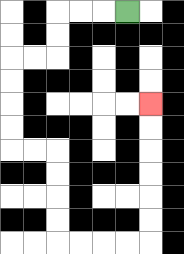{'start': '[5, 0]', 'end': '[6, 4]', 'path_directions': 'L,L,L,D,D,L,L,D,D,D,D,R,R,D,D,D,D,R,R,R,R,U,U,U,U,U,U', 'path_coordinates': '[[5, 0], [4, 0], [3, 0], [2, 0], [2, 1], [2, 2], [1, 2], [0, 2], [0, 3], [0, 4], [0, 5], [0, 6], [1, 6], [2, 6], [2, 7], [2, 8], [2, 9], [2, 10], [3, 10], [4, 10], [5, 10], [6, 10], [6, 9], [6, 8], [6, 7], [6, 6], [6, 5], [6, 4]]'}